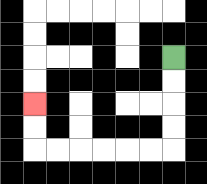{'start': '[7, 2]', 'end': '[1, 4]', 'path_directions': 'D,D,D,D,L,L,L,L,L,L,U,U', 'path_coordinates': '[[7, 2], [7, 3], [7, 4], [7, 5], [7, 6], [6, 6], [5, 6], [4, 6], [3, 6], [2, 6], [1, 6], [1, 5], [1, 4]]'}